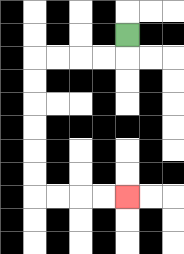{'start': '[5, 1]', 'end': '[5, 8]', 'path_directions': 'D,L,L,L,L,D,D,D,D,D,D,R,R,R,R', 'path_coordinates': '[[5, 1], [5, 2], [4, 2], [3, 2], [2, 2], [1, 2], [1, 3], [1, 4], [1, 5], [1, 6], [1, 7], [1, 8], [2, 8], [3, 8], [4, 8], [5, 8]]'}